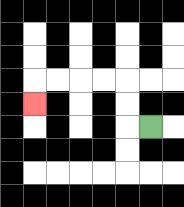{'start': '[6, 5]', 'end': '[1, 4]', 'path_directions': 'L,U,U,L,L,L,L,D', 'path_coordinates': '[[6, 5], [5, 5], [5, 4], [5, 3], [4, 3], [3, 3], [2, 3], [1, 3], [1, 4]]'}